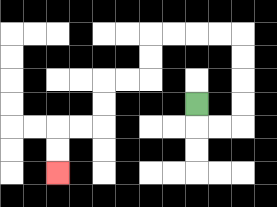{'start': '[8, 4]', 'end': '[2, 7]', 'path_directions': 'D,R,R,U,U,U,U,L,L,L,L,D,D,L,L,D,D,L,L,D,D', 'path_coordinates': '[[8, 4], [8, 5], [9, 5], [10, 5], [10, 4], [10, 3], [10, 2], [10, 1], [9, 1], [8, 1], [7, 1], [6, 1], [6, 2], [6, 3], [5, 3], [4, 3], [4, 4], [4, 5], [3, 5], [2, 5], [2, 6], [2, 7]]'}